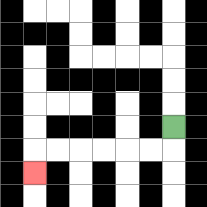{'start': '[7, 5]', 'end': '[1, 7]', 'path_directions': 'D,L,L,L,L,L,L,D', 'path_coordinates': '[[7, 5], [7, 6], [6, 6], [5, 6], [4, 6], [3, 6], [2, 6], [1, 6], [1, 7]]'}